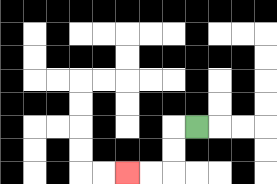{'start': '[8, 5]', 'end': '[5, 7]', 'path_directions': 'L,D,D,L,L', 'path_coordinates': '[[8, 5], [7, 5], [7, 6], [7, 7], [6, 7], [5, 7]]'}